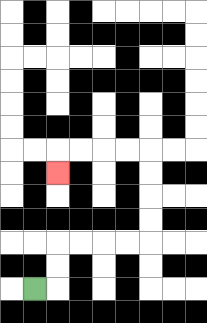{'start': '[1, 12]', 'end': '[2, 7]', 'path_directions': 'R,U,U,R,R,R,R,U,U,U,U,L,L,L,L,D', 'path_coordinates': '[[1, 12], [2, 12], [2, 11], [2, 10], [3, 10], [4, 10], [5, 10], [6, 10], [6, 9], [6, 8], [6, 7], [6, 6], [5, 6], [4, 6], [3, 6], [2, 6], [2, 7]]'}